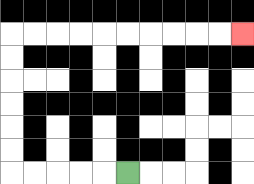{'start': '[5, 7]', 'end': '[10, 1]', 'path_directions': 'L,L,L,L,L,U,U,U,U,U,U,R,R,R,R,R,R,R,R,R,R', 'path_coordinates': '[[5, 7], [4, 7], [3, 7], [2, 7], [1, 7], [0, 7], [0, 6], [0, 5], [0, 4], [0, 3], [0, 2], [0, 1], [1, 1], [2, 1], [3, 1], [4, 1], [5, 1], [6, 1], [7, 1], [8, 1], [9, 1], [10, 1]]'}